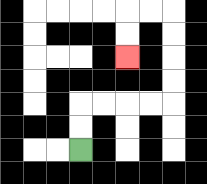{'start': '[3, 6]', 'end': '[5, 2]', 'path_directions': 'U,U,R,R,R,R,U,U,U,U,L,L,D,D', 'path_coordinates': '[[3, 6], [3, 5], [3, 4], [4, 4], [5, 4], [6, 4], [7, 4], [7, 3], [7, 2], [7, 1], [7, 0], [6, 0], [5, 0], [5, 1], [5, 2]]'}